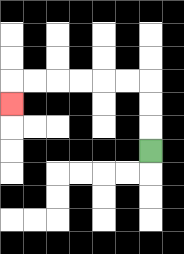{'start': '[6, 6]', 'end': '[0, 4]', 'path_directions': 'U,U,U,L,L,L,L,L,L,D', 'path_coordinates': '[[6, 6], [6, 5], [6, 4], [6, 3], [5, 3], [4, 3], [3, 3], [2, 3], [1, 3], [0, 3], [0, 4]]'}